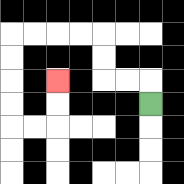{'start': '[6, 4]', 'end': '[2, 3]', 'path_directions': 'U,L,L,U,U,L,L,L,L,D,D,D,D,R,R,U,U', 'path_coordinates': '[[6, 4], [6, 3], [5, 3], [4, 3], [4, 2], [4, 1], [3, 1], [2, 1], [1, 1], [0, 1], [0, 2], [0, 3], [0, 4], [0, 5], [1, 5], [2, 5], [2, 4], [2, 3]]'}